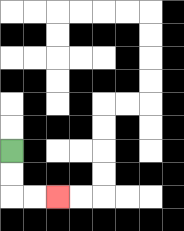{'start': '[0, 6]', 'end': '[2, 8]', 'path_directions': 'D,D,R,R', 'path_coordinates': '[[0, 6], [0, 7], [0, 8], [1, 8], [2, 8]]'}